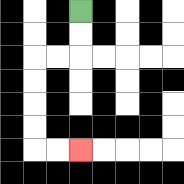{'start': '[3, 0]', 'end': '[3, 6]', 'path_directions': 'D,D,L,L,D,D,D,D,R,R', 'path_coordinates': '[[3, 0], [3, 1], [3, 2], [2, 2], [1, 2], [1, 3], [1, 4], [1, 5], [1, 6], [2, 6], [3, 6]]'}